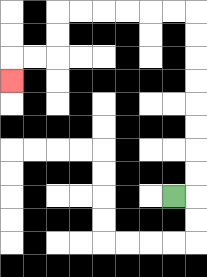{'start': '[7, 8]', 'end': '[0, 3]', 'path_directions': 'R,U,U,U,U,U,U,U,U,L,L,L,L,L,L,D,D,L,L,D', 'path_coordinates': '[[7, 8], [8, 8], [8, 7], [8, 6], [8, 5], [8, 4], [8, 3], [8, 2], [8, 1], [8, 0], [7, 0], [6, 0], [5, 0], [4, 0], [3, 0], [2, 0], [2, 1], [2, 2], [1, 2], [0, 2], [0, 3]]'}